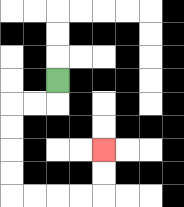{'start': '[2, 3]', 'end': '[4, 6]', 'path_directions': 'D,L,L,D,D,D,D,R,R,R,R,U,U', 'path_coordinates': '[[2, 3], [2, 4], [1, 4], [0, 4], [0, 5], [0, 6], [0, 7], [0, 8], [1, 8], [2, 8], [3, 8], [4, 8], [4, 7], [4, 6]]'}